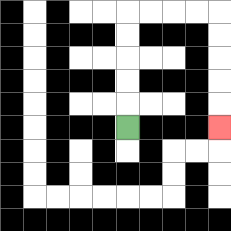{'start': '[5, 5]', 'end': '[9, 5]', 'path_directions': 'U,U,U,U,U,R,R,R,R,D,D,D,D,D', 'path_coordinates': '[[5, 5], [5, 4], [5, 3], [5, 2], [5, 1], [5, 0], [6, 0], [7, 0], [8, 0], [9, 0], [9, 1], [9, 2], [9, 3], [9, 4], [9, 5]]'}